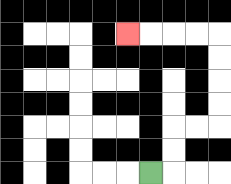{'start': '[6, 7]', 'end': '[5, 1]', 'path_directions': 'R,U,U,R,R,U,U,U,U,L,L,L,L', 'path_coordinates': '[[6, 7], [7, 7], [7, 6], [7, 5], [8, 5], [9, 5], [9, 4], [9, 3], [9, 2], [9, 1], [8, 1], [7, 1], [6, 1], [5, 1]]'}